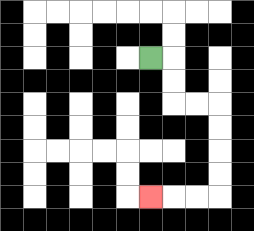{'start': '[6, 2]', 'end': '[6, 8]', 'path_directions': 'R,D,D,R,R,D,D,D,D,L,L,L', 'path_coordinates': '[[6, 2], [7, 2], [7, 3], [7, 4], [8, 4], [9, 4], [9, 5], [9, 6], [9, 7], [9, 8], [8, 8], [7, 8], [6, 8]]'}